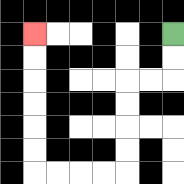{'start': '[7, 1]', 'end': '[1, 1]', 'path_directions': 'D,D,L,L,D,D,D,D,L,L,L,L,U,U,U,U,U,U', 'path_coordinates': '[[7, 1], [7, 2], [7, 3], [6, 3], [5, 3], [5, 4], [5, 5], [5, 6], [5, 7], [4, 7], [3, 7], [2, 7], [1, 7], [1, 6], [1, 5], [1, 4], [1, 3], [1, 2], [1, 1]]'}